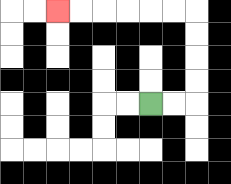{'start': '[6, 4]', 'end': '[2, 0]', 'path_directions': 'R,R,U,U,U,U,L,L,L,L,L,L', 'path_coordinates': '[[6, 4], [7, 4], [8, 4], [8, 3], [8, 2], [8, 1], [8, 0], [7, 0], [6, 0], [5, 0], [4, 0], [3, 0], [2, 0]]'}